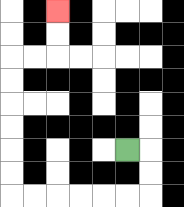{'start': '[5, 6]', 'end': '[2, 0]', 'path_directions': 'R,D,D,L,L,L,L,L,L,U,U,U,U,U,U,R,R,U,U', 'path_coordinates': '[[5, 6], [6, 6], [6, 7], [6, 8], [5, 8], [4, 8], [3, 8], [2, 8], [1, 8], [0, 8], [0, 7], [0, 6], [0, 5], [0, 4], [0, 3], [0, 2], [1, 2], [2, 2], [2, 1], [2, 0]]'}